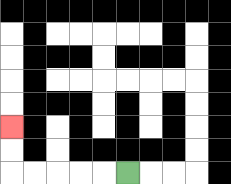{'start': '[5, 7]', 'end': '[0, 5]', 'path_directions': 'L,L,L,L,L,U,U', 'path_coordinates': '[[5, 7], [4, 7], [3, 7], [2, 7], [1, 7], [0, 7], [0, 6], [0, 5]]'}